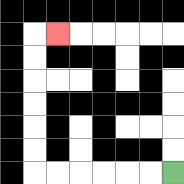{'start': '[7, 7]', 'end': '[2, 1]', 'path_directions': 'L,L,L,L,L,L,U,U,U,U,U,U,R', 'path_coordinates': '[[7, 7], [6, 7], [5, 7], [4, 7], [3, 7], [2, 7], [1, 7], [1, 6], [1, 5], [1, 4], [1, 3], [1, 2], [1, 1], [2, 1]]'}